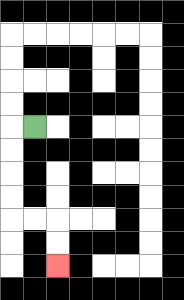{'start': '[1, 5]', 'end': '[2, 11]', 'path_directions': 'L,D,D,D,D,R,R,D,D', 'path_coordinates': '[[1, 5], [0, 5], [0, 6], [0, 7], [0, 8], [0, 9], [1, 9], [2, 9], [2, 10], [2, 11]]'}